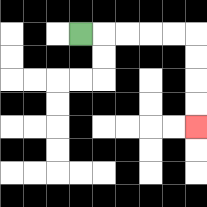{'start': '[3, 1]', 'end': '[8, 5]', 'path_directions': 'R,R,R,R,R,D,D,D,D', 'path_coordinates': '[[3, 1], [4, 1], [5, 1], [6, 1], [7, 1], [8, 1], [8, 2], [8, 3], [8, 4], [8, 5]]'}